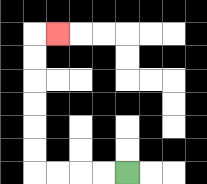{'start': '[5, 7]', 'end': '[2, 1]', 'path_directions': 'L,L,L,L,U,U,U,U,U,U,R', 'path_coordinates': '[[5, 7], [4, 7], [3, 7], [2, 7], [1, 7], [1, 6], [1, 5], [1, 4], [1, 3], [1, 2], [1, 1], [2, 1]]'}